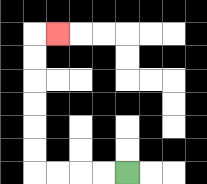{'start': '[5, 7]', 'end': '[2, 1]', 'path_directions': 'L,L,L,L,U,U,U,U,U,U,R', 'path_coordinates': '[[5, 7], [4, 7], [3, 7], [2, 7], [1, 7], [1, 6], [1, 5], [1, 4], [1, 3], [1, 2], [1, 1], [2, 1]]'}